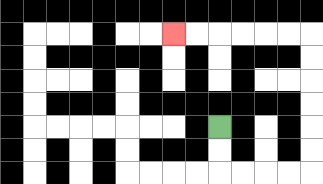{'start': '[9, 5]', 'end': '[7, 1]', 'path_directions': 'D,D,R,R,R,R,U,U,U,U,U,U,L,L,L,L,L,L', 'path_coordinates': '[[9, 5], [9, 6], [9, 7], [10, 7], [11, 7], [12, 7], [13, 7], [13, 6], [13, 5], [13, 4], [13, 3], [13, 2], [13, 1], [12, 1], [11, 1], [10, 1], [9, 1], [8, 1], [7, 1]]'}